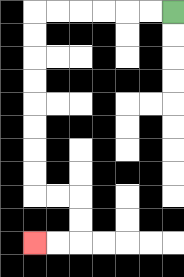{'start': '[7, 0]', 'end': '[1, 10]', 'path_directions': 'L,L,L,L,L,L,D,D,D,D,D,D,D,D,R,R,D,D,L,L', 'path_coordinates': '[[7, 0], [6, 0], [5, 0], [4, 0], [3, 0], [2, 0], [1, 0], [1, 1], [1, 2], [1, 3], [1, 4], [1, 5], [1, 6], [1, 7], [1, 8], [2, 8], [3, 8], [3, 9], [3, 10], [2, 10], [1, 10]]'}